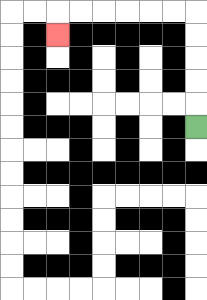{'start': '[8, 5]', 'end': '[2, 1]', 'path_directions': 'U,U,U,U,U,L,L,L,L,L,L,D', 'path_coordinates': '[[8, 5], [8, 4], [8, 3], [8, 2], [8, 1], [8, 0], [7, 0], [6, 0], [5, 0], [4, 0], [3, 0], [2, 0], [2, 1]]'}